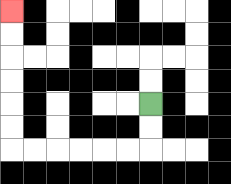{'start': '[6, 4]', 'end': '[0, 0]', 'path_directions': 'D,D,L,L,L,L,L,L,U,U,U,U,U,U', 'path_coordinates': '[[6, 4], [6, 5], [6, 6], [5, 6], [4, 6], [3, 6], [2, 6], [1, 6], [0, 6], [0, 5], [0, 4], [0, 3], [0, 2], [0, 1], [0, 0]]'}